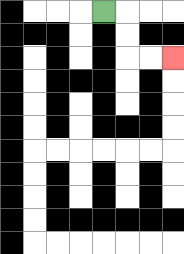{'start': '[4, 0]', 'end': '[7, 2]', 'path_directions': 'R,D,D,R,R', 'path_coordinates': '[[4, 0], [5, 0], [5, 1], [5, 2], [6, 2], [7, 2]]'}